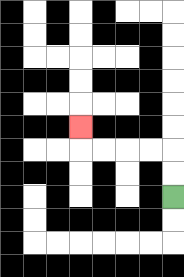{'start': '[7, 8]', 'end': '[3, 5]', 'path_directions': 'U,U,L,L,L,L,U', 'path_coordinates': '[[7, 8], [7, 7], [7, 6], [6, 6], [5, 6], [4, 6], [3, 6], [3, 5]]'}